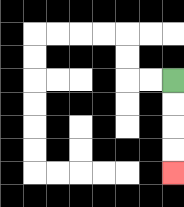{'start': '[7, 3]', 'end': '[7, 7]', 'path_directions': 'D,D,D,D', 'path_coordinates': '[[7, 3], [7, 4], [7, 5], [7, 6], [7, 7]]'}